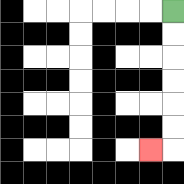{'start': '[7, 0]', 'end': '[6, 6]', 'path_directions': 'D,D,D,D,D,D,L', 'path_coordinates': '[[7, 0], [7, 1], [7, 2], [7, 3], [7, 4], [7, 5], [7, 6], [6, 6]]'}